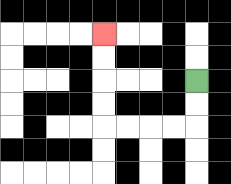{'start': '[8, 3]', 'end': '[4, 1]', 'path_directions': 'D,D,L,L,L,L,U,U,U,U', 'path_coordinates': '[[8, 3], [8, 4], [8, 5], [7, 5], [6, 5], [5, 5], [4, 5], [4, 4], [4, 3], [4, 2], [4, 1]]'}